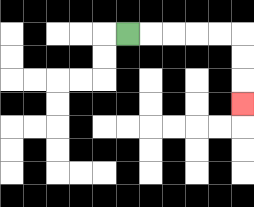{'start': '[5, 1]', 'end': '[10, 4]', 'path_directions': 'R,R,R,R,R,D,D,D', 'path_coordinates': '[[5, 1], [6, 1], [7, 1], [8, 1], [9, 1], [10, 1], [10, 2], [10, 3], [10, 4]]'}